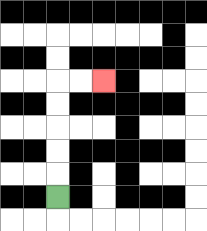{'start': '[2, 8]', 'end': '[4, 3]', 'path_directions': 'U,U,U,U,U,R,R', 'path_coordinates': '[[2, 8], [2, 7], [2, 6], [2, 5], [2, 4], [2, 3], [3, 3], [4, 3]]'}